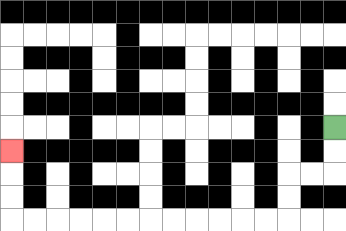{'start': '[14, 5]', 'end': '[0, 6]', 'path_directions': 'D,D,L,L,D,D,L,L,L,L,L,L,L,L,L,L,L,L,U,U,U', 'path_coordinates': '[[14, 5], [14, 6], [14, 7], [13, 7], [12, 7], [12, 8], [12, 9], [11, 9], [10, 9], [9, 9], [8, 9], [7, 9], [6, 9], [5, 9], [4, 9], [3, 9], [2, 9], [1, 9], [0, 9], [0, 8], [0, 7], [0, 6]]'}